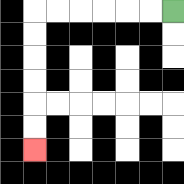{'start': '[7, 0]', 'end': '[1, 6]', 'path_directions': 'L,L,L,L,L,L,D,D,D,D,D,D', 'path_coordinates': '[[7, 0], [6, 0], [5, 0], [4, 0], [3, 0], [2, 0], [1, 0], [1, 1], [1, 2], [1, 3], [1, 4], [1, 5], [1, 6]]'}